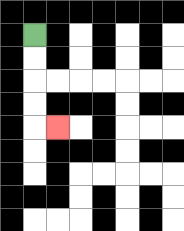{'start': '[1, 1]', 'end': '[2, 5]', 'path_directions': 'D,D,D,D,R', 'path_coordinates': '[[1, 1], [1, 2], [1, 3], [1, 4], [1, 5], [2, 5]]'}